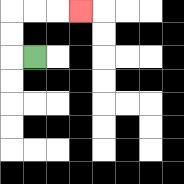{'start': '[1, 2]', 'end': '[3, 0]', 'path_directions': 'L,U,U,R,R,R', 'path_coordinates': '[[1, 2], [0, 2], [0, 1], [0, 0], [1, 0], [2, 0], [3, 0]]'}